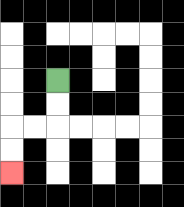{'start': '[2, 3]', 'end': '[0, 7]', 'path_directions': 'D,D,L,L,D,D', 'path_coordinates': '[[2, 3], [2, 4], [2, 5], [1, 5], [0, 5], [0, 6], [0, 7]]'}